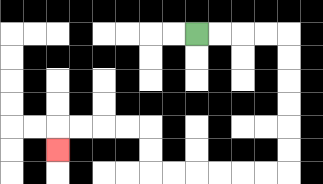{'start': '[8, 1]', 'end': '[2, 6]', 'path_directions': 'R,R,R,R,D,D,D,D,D,D,L,L,L,L,L,L,U,U,L,L,L,L,D', 'path_coordinates': '[[8, 1], [9, 1], [10, 1], [11, 1], [12, 1], [12, 2], [12, 3], [12, 4], [12, 5], [12, 6], [12, 7], [11, 7], [10, 7], [9, 7], [8, 7], [7, 7], [6, 7], [6, 6], [6, 5], [5, 5], [4, 5], [3, 5], [2, 5], [2, 6]]'}